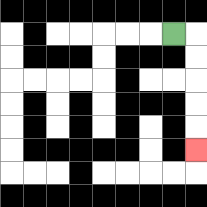{'start': '[7, 1]', 'end': '[8, 6]', 'path_directions': 'R,D,D,D,D,D', 'path_coordinates': '[[7, 1], [8, 1], [8, 2], [8, 3], [8, 4], [8, 5], [8, 6]]'}